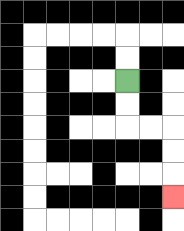{'start': '[5, 3]', 'end': '[7, 8]', 'path_directions': 'D,D,R,R,D,D,D', 'path_coordinates': '[[5, 3], [5, 4], [5, 5], [6, 5], [7, 5], [7, 6], [7, 7], [7, 8]]'}